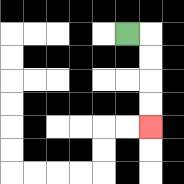{'start': '[5, 1]', 'end': '[6, 5]', 'path_directions': 'R,D,D,D,D', 'path_coordinates': '[[5, 1], [6, 1], [6, 2], [6, 3], [6, 4], [6, 5]]'}